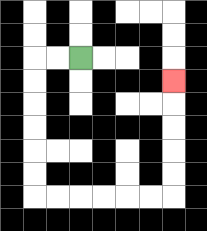{'start': '[3, 2]', 'end': '[7, 3]', 'path_directions': 'L,L,D,D,D,D,D,D,R,R,R,R,R,R,U,U,U,U,U', 'path_coordinates': '[[3, 2], [2, 2], [1, 2], [1, 3], [1, 4], [1, 5], [1, 6], [1, 7], [1, 8], [2, 8], [3, 8], [4, 8], [5, 8], [6, 8], [7, 8], [7, 7], [7, 6], [7, 5], [7, 4], [7, 3]]'}